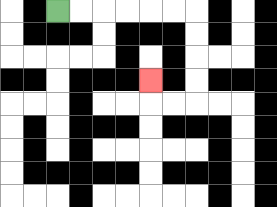{'start': '[2, 0]', 'end': '[6, 3]', 'path_directions': 'R,R,R,R,R,R,D,D,D,D,L,L,U', 'path_coordinates': '[[2, 0], [3, 0], [4, 0], [5, 0], [6, 0], [7, 0], [8, 0], [8, 1], [8, 2], [8, 3], [8, 4], [7, 4], [6, 4], [6, 3]]'}